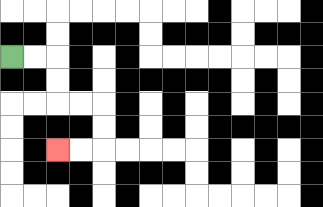{'start': '[0, 2]', 'end': '[2, 6]', 'path_directions': 'R,R,D,D,R,R,D,D,L,L', 'path_coordinates': '[[0, 2], [1, 2], [2, 2], [2, 3], [2, 4], [3, 4], [4, 4], [4, 5], [4, 6], [3, 6], [2, 6]]'}